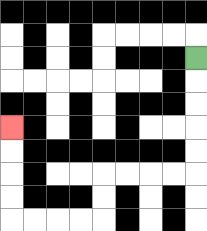{'start': '[8, 2]', 'end': '[0, 5]', 'path_directions': 'D,D,D,D,D,L,L,L,L,D,D,L,L,L,L,U,U,U,U', 'path_coordinates': '[[8, 2], [8, 3], [8, 4], [8, 5], [8, 6], [8, 7], [7, 7], [6, 7], [5, 7], [4, 7], [4, 8], [4, 9], [3, 9], [2, 9], [1, 9], [0, 9], [0, 8], [0, 7], [0, 6], [0, 5]]'}